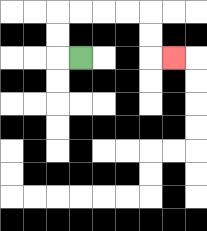{'start': '[3, 2]', 'end': '[7, 2]', 'path_directions': 'L,U,U,R,R,R,R,D,D,R', 'path_coordinates': '[[3, 2], [2, 2], [2, 1], [2, 0], [3, 0], [4, 0], [5, 0], [6, 0], [6, 1], [6, 2], [7, 2]]'}